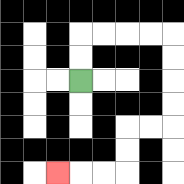{'start': '[3, 3]', 'end': '[2, 7]', 'path_directions': 'U,U,R,R,R,R,D,D,D,D,L,L,D,D,L,L,L', 'path_coordinates': '[[3, 3], [3, 2], [3, 1], [4, 1], [5, 1], [6, 1], [7, 1], [7, 2], [7, 3], [7, 4], [7, 5], [6, 5], [5, 5], [5, 6], [5, 7], [4, 7], [3, 7], [2, 7]]'}